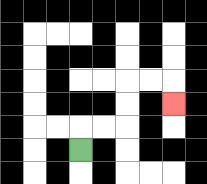{'start': '[3, 6]', 'end': '[7, 4]', 'path_directions': 'U,R,R,U,U,R,R,D', 'path_coordinates': '[[3, 6], [3, 5], [4, 5], [5, 5], [5, 4], [5, 3], [6, 3], [7, 3], [7, 4]]'}